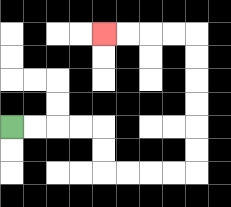{'start': '[0, 5]', 'end': '[4, 1]', 'path_directions': 'R,R,R,R,D,D,R,R,R,R,U,U,U,U,U,U,L,L,L,L', 'path_coordinates': '[[0, 5], [1, 5], [2, 5], [3, 5], [4, 5], [4, 6], [4, 7], [5, 7], [6, 7], [7, 7], [8, 7], [8, 6], [8, 5], [8, 4], [8, 3], [8, 2], [8, 1], [7, 1], [6, 1], [5, 1], [4, 1]]'}